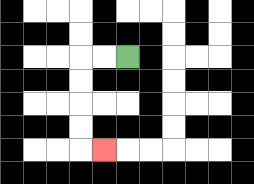{'start': '[5, 2]', 'end': '[4, 6]', 'path_directions': 'L,L,D,D,D,D,R', 'path_coordinates': '[[5, 2], [4, 2], [3, 2], [3, 3], [3, 4], [3, 5], [3, 6], [4, 6]]'}